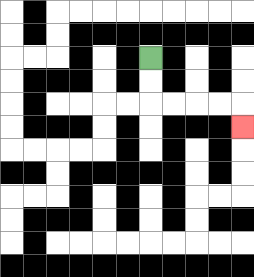{'start': '[6, 2]', 'end': '[10, 5]', 'path_directions': 'D,D,R,R,R,R,D', 'path_coordinates': '[[6, 2], [6, 3], [6, 4], [7, 4], [8, 4], [9, 4], [10, 4], [10, 5]]'}